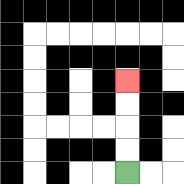{'start': '[5, 7]', 'end': '[5, 3]', 'path_directions': 'U,U,U,U', 'path_coordinates': '[[5, 7], [5, 6], [5, 5], [5, 4], [5, 3]]'}